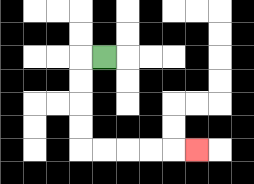{'start': '[4, 2]', 'end': '[8, 6]', 'path_directions': 'L,D,D,D,D,R,R,R,R,R', 'path_coordinates': '[[4, 2], [3, 2], [3, 3], [3, 4], [3, 5], [3, 6], [4, 6], [5, 6], [6, 6], [7, 6], [8, 6]]'}